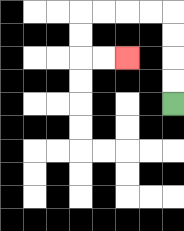{'start': '[7, 4]', 'end': '[5, 2]', 'path_directions': 'U,U,U,U,L,L,L,L,D,D,R,R', 'path_coordinates': '[[7, 4], [7, 3], [7, 2], [7, 1], [7, 0], [6, 0], [5, 0], [4, 0], [3, 0], [3, 1], [3, 2], [4, 2], [5, 2]]'}